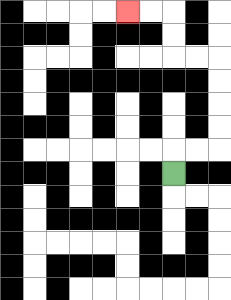{'start': '[7, 7]', 'end': '[5, 0]', 'path_directions': 'U,R,R,U,U,U,U,L,L,U,U,L,L', 'path_coordinates': '[[7, 7], [7, 6], [8, 6], [9, 6], [9, 5], [9, 4], [9, 3], [9, 2], [8, 2], [7, 2], [7, 1], [7, 0], [6, 0], [5, 0]]'}